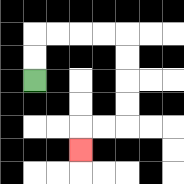{'start': '[1, 3]', 'end': '[3, 6]', 'path_directions': 'U,U,R,R,R,R,D,D,D,D,L,L,D', 'path_coordinates': '[[1, 3], [1, 2], [1, 1], [2, 1], [3, 1], [4, 1], [5, 1], [5, 2], [5, 3], [5, 4], [5, 5], [4, 5], [3, 5], [3, 6]]'}